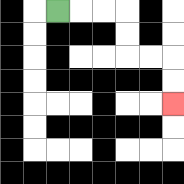{'start': '[2, 0]', 'end': '[7, 4]', 'path_directions': 'R,R,R,D,D,R,R,D,D', 'path_coordinates': '[[2, 0], [3, 0], [4, 0], [5, 0], [5, 1], [5, 2], [6, 2], [7, 2], [7, 3], [7, 4]]'}